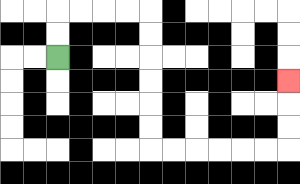{'start': '[2, 2]', 'end': '[12, 3]', 'path_directions': 'U,U,R,R,R,R,D,D,D,D,D,D,R,R,R,R,R,R,U,U,U', 'path_coordinates': '[[2, 2], [2, 1], [2, 0], [3, 0], [4, 0], [5, 0], [6, 0], [6, 1], [6, 2], [6, 3], [6, 4], [6, 5], [6, 6], [7, 6], [8, 6], [9, 6], [10, 6], [11, 6], [12, 6], [12, 5], [12, 4], [12, 3]]'}